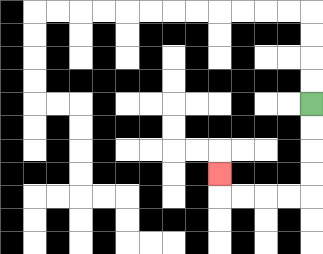{'start': '[13, 4]', 'end': '[9, 7]', 'path_directions': 'D,D,D,D,L,L,L,L,U', 'path_coordinates': '[[13, 4], [13, 5], [13, 6], [13, 7], [13, 8], [12, 8], [11, 8], [10, 8], [9, 8], [9, 7]]'}